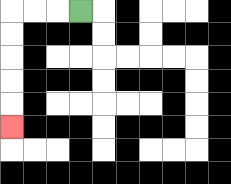{'start': '[3, 0]', 'end': '[0, 5]', 'path_directions': 'L,L,L,D,D,D,D,D', 'path_coordinates': '[[3, 0], [2, 0], [1, 0], [0, 0], [0, 1], [0, 2], [0, 3], [0, 4], [0, 5]]'}